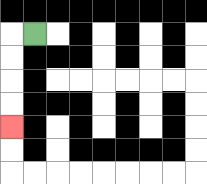{'start': '[1, 1]', 'end': '[0, 5]', 'path_directions': 'L,D,D,D,D', 'path_coordinates': '[[1, 1], [0, 1], [0, 2], [0, 3], [0, 4], [0, 5]]'}